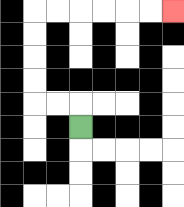{'start': '[3, 5]', 'end': '[7, 0]', 'path_directions': 'U,L,L,U,U,U,U,R,R,R,R,R,R', 'path_coordinates': '[[3, 5], [3, 4], [2, 4], [1, 4], [1, 3], [1, 2], [1, 1], [1, 0], [2, 0], [3, 0], [4, 0], [5, 0], [6, 0], [7, 0]]'}